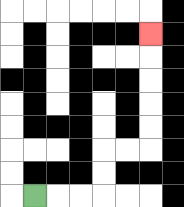{'start': '[1, 8]', 'end': '[6, 1]', 'path_directions': 'R,R,R,U,U,R,R,U,U,U,U,U', 'path_coordinates': '[[1, 8], [2, 8], [3, 8], [4, 8], [4, 7], [4, 6], [5, 6], [6, 6], [6, 5], [6, 4], [6, 3], [6, 2], [6, 1]]'}